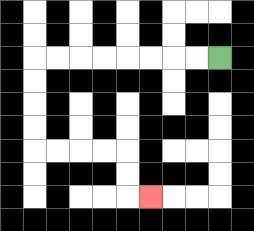{'start': '[9, 2]', 'end': '[6, 8]', 'path_directions': 'L,L,L,L,L,L,L,L,D,D,D,D,R,R,R,R,D,D,R', 'path_coordinates': '[[9, 2], [8, 2], [7, 2], [6, 2], [5, 2], [4, 2], [3, 2], [2, 2], [1, 2], [1, 3], [1, 4], [1, 5], [1, 6], [2, 6], [3, 6], [4, 6], [5, 6], [5, 7], [5, 8], [6, 8]]'}